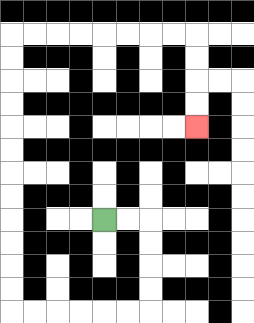{'start': '[4, 9]', 'end': '[8, 5]', 'path_directions': 'R,R,D,D,D,D,L,L,L,L,L,L,U,U,U,U,U,U,U,U,U,U,U,U,R,R,R,R,R,R,R,R,D,D,D,D', 'path_coordinates': '[[4, 9], [5, 9], [6, 9], [6, 10], [6, 11], [6, 12], [6, 13], [5, 13], [4, 13], [3, 13], [2, 13], [1, 13], [0, 13], [0, 12], [0, 11], [0, 10], [0, 9], [0, 8], [0, 7], [0, 6], [0, 5], [0, 4], [0, 3], [0, 2], [0, 1], [1, 1], [2, 1], [3, 1], [4, 1], [5, 1], [6, 1], [7, 1], [8, 1], [8, 2], [8, 3], [8, 4], [8, 5]]'}